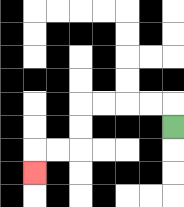{'start': '[7, 5]', 'end': '[1, 7]', 'path_directions': 'U,L,L,L,L,D,D,L,L,D', 'path_coordinates': '[[7, 5], [7, 4], [6, 4], [5, 4], [4, 4], [3, 4], [3, 5], [3, 6], [2, 6], [1, 6], [1, 7]]'}